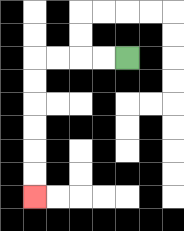{'start': '[5, 2]', 'end': '[1, 8]', 'path_directions': 'L,L,L,L,D,D,D,D,D,D', 'path_coordinates': '[[5, 2], [4, 2], [3, 2], [2, 2], [1, 2], [1, 3], [1, 4], [1, 5], [1, 6], [1, 7], [1, 8]]'}